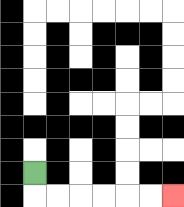{'start': '[1, 7]', 'end': '[7, 8]', 'path_directions': 'D,R,R,R,R,R,R', 'path_coordinates': '[[1, 7], [1, 8], [2, 8], [3, 8], [4, 8], [5, 8], [6, 8], [7, 8]]'}